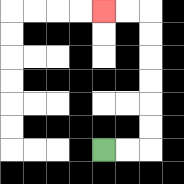{'start': '[4, 6]', 'end': '[4, 0]', 'path_directions': 'R,R,U,U,U,U,U,U,L,L', 'path_coordinates': '[[4, 6], [5, 6], [6, 6], [6, 5], [6, 4], [6, 3], [6, 2], [6, 1], [6, 0], [5, 0], [4, 0]]'}